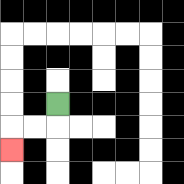{'start': '[2, 4]', 'end': '[0, 6]', 'path_directions': 'D,L,L,D', 'path_coordinates': '[[2, 4], [2, 5], [1, 5], [0, 5], [0, 6]]'}